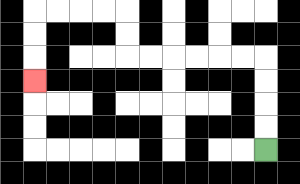{'start': '[11, 6]', 'end': '[1, 3]', 'path_directions': 'U,U,U,U,L,L,L,L,L,L,U,U,L,L,L,L,D,D,D', 'path_coordinates': '[[11, 6], [11, 5], [11, 4], [11, 3], [11, 2], [10, 2], [9, 2], [8, 2], [7, 2], [6, 2], [5, 2], [5, 1], [5, 0], [4, 0], [3, 0], [2, 0], [1, 0], [1, 1], [1, 2], [1, 3]]'}